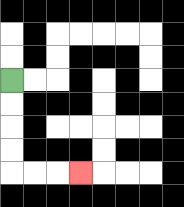{'start': '[0, 3]', 'end': '[3, 7]', 'path_directions': 'D,D,D,D,R,R,R', 'path_coordinates': '[[0, 3], [0, 4], [0, 5], [0, 6], [0, 7], [1, 7], [2, 7], [3, 7]]'}